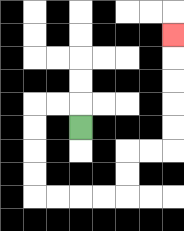{'start': '[3, 5]', 'end': '[7, 1]', 'path_directions': 'U,L,L,D,D,D,D,R,R,R,R,U,U,R,R,U,U,U,U,U', 'path_coordinates': '[[3, 5], [3, 4], [2, 4], [1, 4], [1, 5], [1, 6], [1, 7], [1, 8], [2, 8], [3, 8], [4, 8], [5, 8], [5, 7], [5, 6], [6, 6], [7, 6], [7, 5], [7, 4], [7, 3], [7, 2], [7, 1]]'}